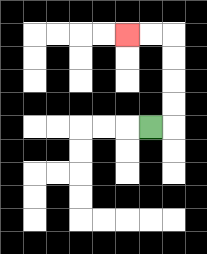{'start': '[6, 5]', 'end': '[5, 1]', 'path_directions': 'R,U,U,U,U,L,L', 'path_coordinates': '[[6, 5], [7, 5], [7, 4], [7, 3], [7, 2], [7, 1], [6, 1], [5, 1]]'}